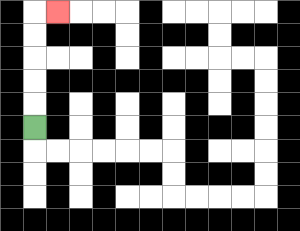{'start': '[1, 5]', 'end': '[2, 0]', 'path_directions': 'U,U,U,U,U,R', 'path_coordinates': '[[1, 5], [1, 4], [1, 3], [1, 2], [1, 1], [1, 0], [2, 0]]'}